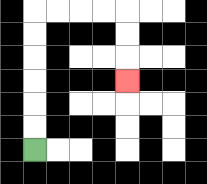{'start': '[1, 6]', 'end': '[5, 3]', 'path_directions': 'U,U,U,U,U,U,R,R,R,R,D,D,D', 'path_coordinates': '[[1, 6], [1, 5], [1, 4], [1, 3], [1, 2], [1, 1], [1, 0], [2, 0], [3, 0], [4, 0], [5, 0], [5, 1], [5, 2], [5, 3]]'}